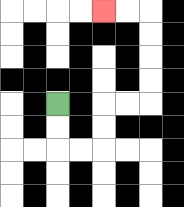{'start': '[2, 4]', 'end': '[4, 0]', 'path_directions': 'D,D,R,R,U,U,R,R,U,U,U,U,L,L', 'path_coordinates': '[[2, 4], [2, 5], [2, 6], [3, 6], [4, 6], [4, 5], [4, 4], [5, 4], [6, 4], [6, 3], [6, 2], [6, 1], [6, 0], [5, 0], [4, 0]]'}